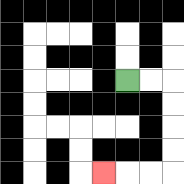{'start': '[5, 3]', 'end': '[4, 7]', 'path_directions': 'R,R,D,D,D,D,L,L,L', 'path_coordinates': '[[5, 3], [6, 3], [7, 3], [7, 4], [7, 5], [7, 6], [7, 7], [6, 7], [5, 7], [4, 7]]'}